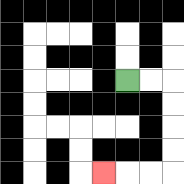{'start': '[5, 3]', 'end': '[4, 7]', 'path_directions': 'R,R,D,D,D,D,L,L,L', 'path_coordinates': '[[5, 3], [6, 3], [7, 3], [7, 4], [7, 5], [7, 6], [7, 7], [6, 7], [5, 7], [4, 7]]'}